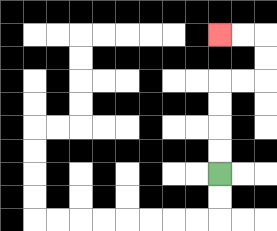{'start': '[9, 7]', 'end': '[9, 1]', 'path_directions': 'U,U,U,U,R,R,U,U,L,L', 'path_coordinates': '[[9, 7], [9, 6], [9, 5], [9, 4], [9, 3], [10, 3], [11, 3], [11, 2], [11, 1], [10, 1], [9, 1]]'}